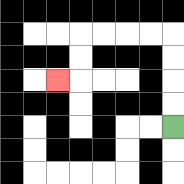{'start': '[7, 5]', 'end': '[2, 3]', 'path_directions': 'U,U,U,U,L,L,L,L,D,D,L', 'path_coordinates': '[[7, 5], [7, 4], [7, 3], [7, 2], [7, 1], [6, 1], [5, 1], [4, 1], [3, 1], [3, 2], [3, 3], [2, 3]]'}